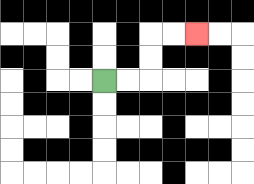{'start': '[4, 3]', 'end': '[8, 1]', 'path_directions': 'R,R,U,U,R,R', 'path_coordinates': '[[4, 3], [5, 3], [6, 3], [6, 2], [6, 1], [7, 1], [8, 1]]'}